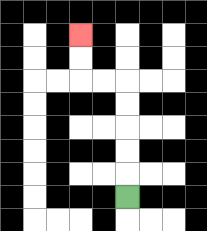{'start': '[5, 8]', 'end': '[3, 1]', 'path_directions': 'U,U,U,U,U,L,L,U,U', 'path_coordinates': '[[5, 8], [5, 7], [5, 6], [5, 5], [5, 4], [5, 3], [4, 3], [3, 3], [3, 2], [3, 1]]'}